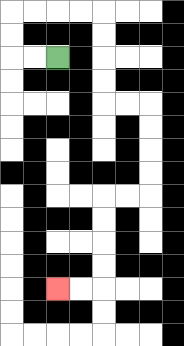{'start': '[2, 2]', 'end': '[2, 12]', 'path_directions': 'L,L,U,U,R,R,R,R,D,D,D,D,R,R,D,D,D,D,L,L,D,D,D,D,L,L', 'path_coordinates': '[[2, 2], [1, 2], [0, 2], [0, 1], [0, 0], [1, 0], [2, 0], [3, 0], [4, 0], [4, 1], [4, 2], [4, 3], [4, 4], [5, 4], [6, 4], [6, 5], [6, 6], [6, 7], [6, 8], [5, 8], [4, 8], [4, 9], [4, 10], [4, 11], [4, 12], [3, 12], [2, 12]]'}